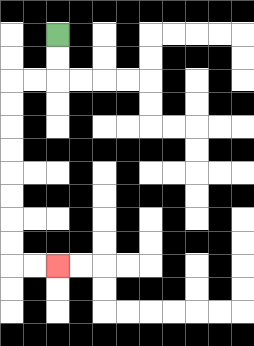{'start': '[2, 1]', 'end': '[2, 11]', 'path_directions': 'D,D,L,L,D,D,D,D,D,D,D,D,R,R', 'path_coordinates': '[[2, 1], [2, 2], [2, 3], [1, 3], [0, 3], [0, 4], [0, 5], [0, 6], [0, 7], [0, 8], [0, 9], [0, 10], [0, 11], [1, 11], [2, 11]]'}